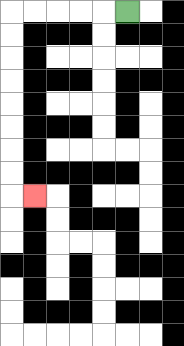{'start': '[5, 0]', 'end': '[1, 8]', 'path_directions': 'L,L,L,L,L,D,D,D,D,D,D,D,D,R', 'path_coordinates': '[[5, 0], [4, 0], [3, 0], [2, 0], [1, 0], [0, 0], [0, 1], [0, 2], [0, 3], [0, 4], [0, 5], [0, 6], [0, 7], [0, 8], [1, 8]]'}